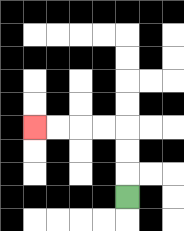{'start': '[5, 8]', 'end': '[1, 5]', 'path_directions': 'U,U,U,L,L,L,L', 'path_coordinates': '[[5, 8], [5, 7], [5, 6], [5, 5], [4, 5], [3, 5], [2, 5], [1, 5]]'}